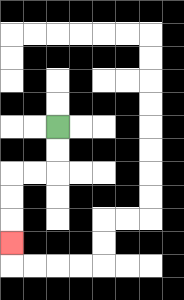{'start': '[2, 5]', 'end': '[0, 10]', 'path_directions': 'D,D,L,L,D,D,D', 'path_coordinates': '[[2, 5], [2, 6], [2, 7], [1, 7], [0, 7], [0, 8], [0, 9], [0, 10]]'}